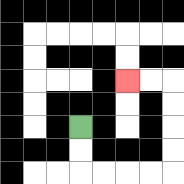{'start': '[3, 5]', 'end': '[5, 3]', 'path_directions': 'D,D,R,R,R,R,U,U,U,U,L,L', 'path_coordinates': '[[3, 5], [3, 6], [3, 7], [4, 7], [5, 7], [6, 7], [7, 7], [7, 6], [7, 5], [7, 4], [7, 3], [6, 3], [5, 3]]'}